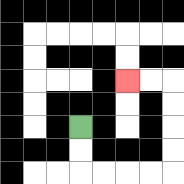{'start': '[3, 5]', 'end': '[5, 3]', 'path_directions': 'D,D,R,R,R,R,U,U,U,U,L,L', 'path_coordinates': '[[3, 5], [3, 6], [3, 7], [4, 7], [5, 7], [6, 7], [7, 7], [7, 6], [7, 5], [7, 4], [7, 3], [6, 3], [5, 3]]'}